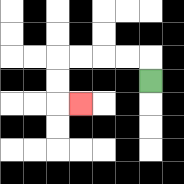{'start': '[6, 3]', 'end': '[3, 4]', 'path_directions': 'U,L,L,L,L,D,D,R', 'path_coordinates': '[[6, 3], [6, 2], [5, 2], [4, 2], [3, 2], [2, 2], [2, 3], [2, 4], [3, 4]]'}